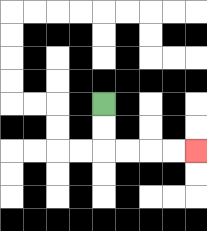{'start': '[4, 4]', 'end': '[8, 6]', 'path_directions': 'D,D,R,R,R,R', 'path_coordinates': '[[4, 4], [4, 5], [4, 6], [5, 6], [6, 6], [7, 6], [8, 6]]'}